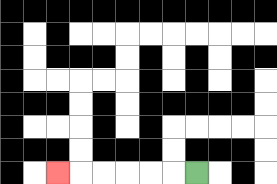{'start': '[8, 7]', 'end': '[2, 7]', 'path_directions': 'L,L,L,L,L,L', 'path_coordinates': '[[8, 7], [7, 7], [6, 7], [5, 7], [4, 7], [3, 7], [2, 7]]'}